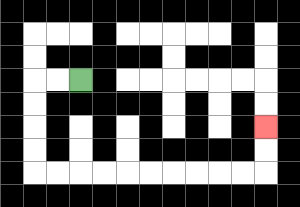{'start': '[3, 3]', 'end': '[11, 5]', 'path_directions': 'L,L,D,D,D,D,R,R,R,R,R,R,R,R,R,R,U,U', 'path_coordinates': '[[3, 3], [2, 3], [1, 3], [1, 4], [1, 5], [1, 6], [1, 7], [2, 7], [3, 7], [4, 7], [5, 7], [6, 7], [7, 7], [8, 7], [9, 7], [10, 7], [11, 7], [11, 6], [11, 5]]'}